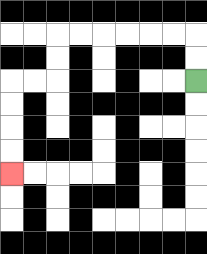{'start': '[8, 3]', 'end': '[0, 7]', 'path_directions': 'U,U,L,L,L,L,L,L,D,D,L,L,D,D,D,D', 'path_coordinates': '[[8, 3], [8, 2], [8, 1], [7, 1], [6, 1], [5, 1], [4, 1], [3, 1], [2, 1], [2, 2], [2, 3], [1, 3], [0, 3], [0, 4], [0, 5], [0, 6], [0, 7]]'}